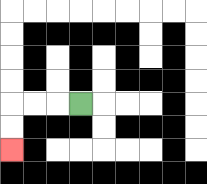{'start': '[3, 4]', 'end': '[0, 6]', 'path_directions': 'L,L,L,D,D', 'path_coordinates': '[[3, 4], [2, 4], [1, 4], [0, 4], [0, 5], [0, 6]]'}